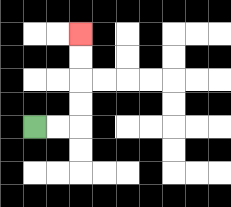{'start': '[1, 5]', 'end': '[3, 1]', 'path_directions': 'R,R,U,U,U,U', 'path_coordinates': '[[1, 5], [2, 5], [3, 5], [3, 4], [3, 3], [3, 2], [3, 1]]'}